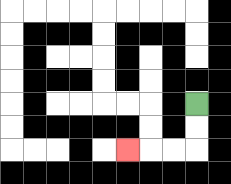{'start': '[8, 4]', 'end': '[5, 6]', 'path_directions': 'D,D,L,L,L', 'path_coordinates': '[[8, 4], [8, 5], [8, 6], [7, 6], [6, 6], [5, 6]]'}